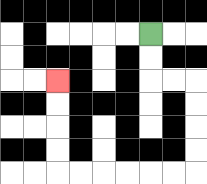{'start': '[6, 1]', 'end': '[2, 3]', 'path_directions': 'D,D,R,R,D,D,D,D,L,L,L,L,L,L,U,U,U,U', 'path_coordinates': '[[6, 1], [6, 2], [6, 3], [7, 3], [8, 3], [8, 4], [8, 5], [8, 6], [8, 7], [7, 7], [6, 7], [5, 7], [4, 7], [3, 7], [2, 7], [2, 6], [2, 5], [2, 4], [2, 3]]'}